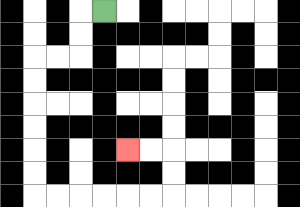{'start': '[4, 0]', 'end': '[5, 6]', 'path_directions': 'L,D,D,L,L,D,D,D,D,D,D,R,R,R,R,R,R,U,U,L,L', 'path_coordinates': '[[4, 0], [3, 0], [3, 1], [3, 2], [2, 2], [1, 2], [1, 3], [1, 4], [1, 5], [1, 6], [1, 7], [1, 8], [2, 8], [3, 8], [4, 8], [5, 8], [6, 8], [7, 8], [7, 7], [7, 6], [6, 6], [5, 6]]'}